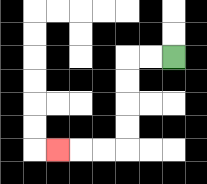{'start': '[7, 2]', 'end': '[2, 6]', 'path_directions': 'L,L,D,D,D,D,L,L,L', 'path_coordinates': '[[7, 2], [6, 2], [5, 2], [5, 3], [5, 4], [5, 5], [5, 6], [4, 6], [3, 6], [2, 6]]'}